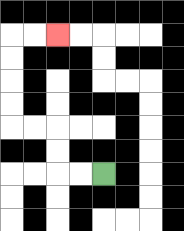{'start': '[4, 7]', 'end': '[2, 1]', 'path_directions': 'L,L,U,U,L,L,U,U,U,U,R,R', 'path_coordinates': '[[4, 7], [3, 7], [2, 7], [2, 6], [2, 5], [1, 5], [0, 5], [0, 4], [0, 3], [0, 2], [0, 1], [1, 1], [2, 1]]'}